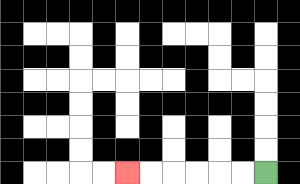{'start': '[11, 7]', 'end': '[5, 7]', 'path_directions': 'L,L,L,L,L,L', 'path_coordinates': '[[11, 7], [10, 7], [9, 7], [8, 7], [7, 7], [6, 7], [5, 7]]'}